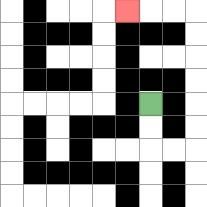{'start': '[6, 4]', 'end': '[5, 0]', 'path_directions': 'D,D,R,R,U,U,U,U,U,U,L,L,L', 'path_coordinates': '[[6, 4], [6, 5], [6, 6], [7, 6], [8, 6], [8, 5], [8, 4], [8, 3], [8, 2], [8, 1], [8, 0], [7, 0], [6, 0], [5, 0]]'}